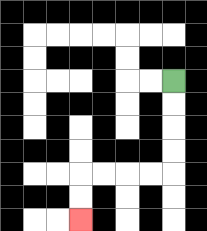{'start': '[7, 3]', 'end': '[3, 9]', 'path_directions': 'D,D,D,D,L,L,L,L,D,D', 'path_coordinates': '[[7, 3], [7, 4], [7, 5], [7, 6], [7, 7], [6, 7], [5, 7], [4, 7], [3, 7], [3, 8], [3, 9]]'}